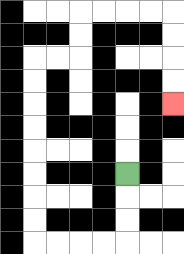{'start': '[5, 7]', 'end': '[7, 4]', 'path_directions': 'D,D,D,L,L,L,L,U,U,U,U,U,U,U,U,R,R,U,U,R,R,R,R,D,D,D,D', 'path_coordinates': '[[5, 7], [5, 8], [5, 9], [5, 10], [4, 10], [3, 10], [2, 10], [1, 10], [1, 9], [1, 8], [1, 7], [1, 6], [1, 5], [1, 4], [1, 3], [1, 2], [2, 2], [3, 2], [3, 1], [3, 0], [4, 0], [5, 0], [6, 0], [7, 0], [7, 1], [7, 2], [7, 3], [7, 4]]'}